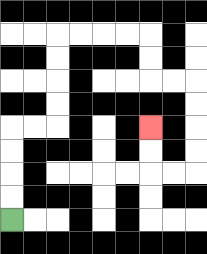{'start': '[0, 9]', 'end': '[6, 5]', 'path_directions': 'U,U,U,U,R,R,U,U,U,U,R,R,R,R,D,D,R,R,D,D,D,D,L,L,U,U', 'path_coordinates': '[[0, 9], [0, 8], [0, 7], [0, 6], [0, 5], [1, 5], [2, 5], [2, 4], [2, 3], [2, 2], [2, 1], [3, 1], [4, 1], [5, 1], [6, 1], [6, 2], [6, 3], [7, 3], [8, 3], [8, 4], [8, 5], [8, 6], [8, 7], [7, 7], [6, 7], [6, 6], [6, 5]]'}